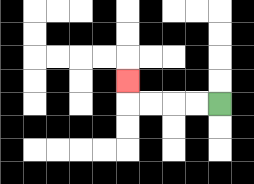{'start': '[9, 4]', 'end': '[5, 3]', 'path_directions': 'L,L,L,L,U', 'path_coordinates': '[[9, 4], [8, 4], [7, 4], [6, 4], [5, 4], [5, 3]]'}